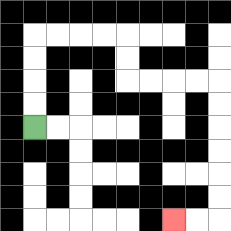{'start': '[1, 5]', 'end': '[7, 9]', 'path_directions': 'U,U,U,U,R,R,R,R,D,D,R,R,R,R,D,D,D,D,D,D,L,L', 'path_coordinates': '[[1, 5], [1, 4], [1, 3], [1, 2], [1, 1], [2, 1], [3, 1], [4, 1], [5, 1], [5, 2], [5, 3], [6, 3], [7, 3], [8, 3], [9, 3], [9, 4], [9, 5], [9, 6], [9, 7], [9, 8], [9, 9], [8, 9], [7, 9]]'}